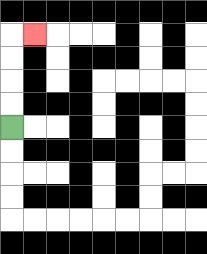{'start': '[0, 5]', 'end': '[1, 1]', 'path_directions': 'U,U,U,U,R', 'path_coordinates': '[[0, 5], [0, 4], [0, 3], [0, 2], [0, 1], [1, 1]]'}